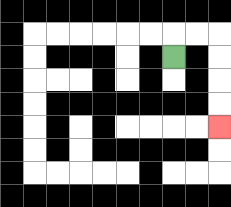{'start': '[7, 2]', 'end': '[9, 5]', 'path_directions': 'U,R,R,D,D,D,D', 'path_coordinates': '[[7, 2], [7, 1], [8, 1], [9, 1], [9, 2], [9, 3], [9, 4], [9, 5]]'}